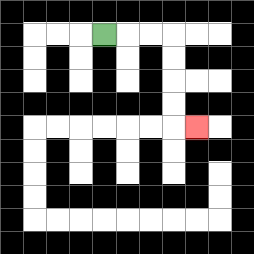{'start': '[4, 1]', 'end': '[8, 5]', 'path_directions': 'R,R,R,D,D,D,D,R', 'path_coordinates': '[[4, 1], [5, 1], [6, 1], [7, 1], [7, 2], [7, 3], [7, 4], [7, 5], [8, 5]]'}